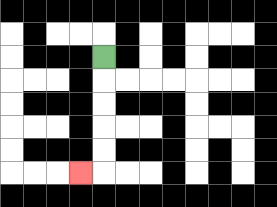{'start': '[4, 2]', 'end': '[3, 7]', 'path_directions': 'D,D,D,D,D,L', 'path_coordinates': '[[4, 2], [4, 3], [4, 4], [4, 5], [4, 6], [4, 7], [3, 7]]'}